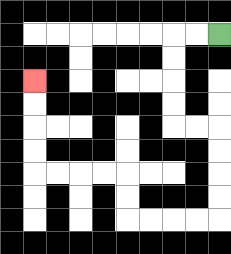{'start': '[9, 1]', 'end': '[1, 3]', 'path_directions': 'L,L,D,D,D,D,R,R,D,D,D,D,L,L,L,L,U,U,L,L,L,L,U,U,U,U', 'path_coordinates': '[[9, 1], [8, 1], [7, 1], [7, 2], [7, 3], [7, 4], [7, 5], [8, 5], [9, 5], [9, 6], [9, 7], [9, 8], [9, 9], [8, 9], [7, 9], [6, 9], [5, 9], [5, 8], [5, 7], [4, 7], [3, 7], [2, 7], [1, 7], [1, 6], [1, 5], [1, 4], [1, 3]]'}